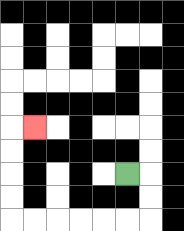{'start': '[5, 7]', 'end': '[1, 5]', 'path_directions': 'R,D,D,L,L,L,L,L,L,U,U,U,U,R', 'path_coordinates': '[[5, 7], [6, 7], [6, 8], [6, 9], [5, 9], [4, 9], [3, 9], [2, 9], [1, 9], [0, 9], [0, 8], [0, 7], [0, 6], [0, 5], [1, 5]]'}